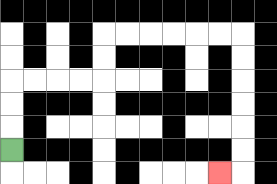{'start': '[0, 6]', 'end': '[9, 7]', 'path_directions': 'U,U,U,R,R,R,R,U,U,R,R,R,R,R,R,D,D,D,D,D,D,L', 'path_coordinates': '[[0, 6], [0, 5], [0, 4], [0, 3], [1, 3], [2, 3], [3, 3], [4, 3], [4, 2], [4, 1], [5, 1], [6, 1], [7, 1], [8, 1], [9, 1], [10, 1], [10, 2], [10, 3], [10, 4], [10, 5], [10, 6], [10, 7], [9, 7]]'}